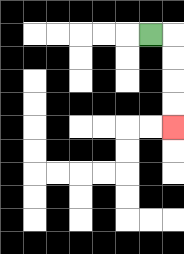{'start': '[6, 1]', 'end': '[7, 5]', 'path_directions': 'R,D,D,D,D', 'path_coordinates': '[[6, 1], [7, 1], [7, 2], [7, 3], [7, 4], [7, 5]]'}